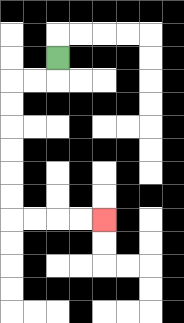{'start': '[2, 2]', 'end': '[4, 9]', 'path_directions': 'D,L,L,D,D,D,D,D,D,R,R,R,R', 'path_coordinates': '[[2, 2], [2, 3], [1, 3], [0, 3], [0, 4], [0, 5], [0, 6], [0, 7], [0, 8], [0, 9], [1, 9], [2, 9], [3, 9], [4, 9]]'}